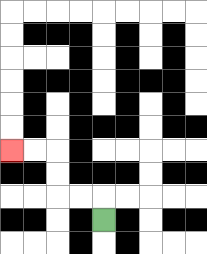{'start': '[4, 9]', 'end': '[0, 6]', 'path_directions': 'U,L,L,U,U,L,L', 'path_coordinates': '[[4, 9], [4, 8], [3, 8], [2, 8], [2, 7], [2, 6], [1, 6], [0, 6]]'}